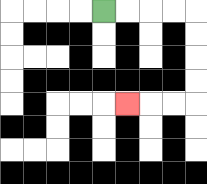{'start': '[4, 0]', 'end': '[5, 4]', 'path_directions': 'R,R,R,R,D,D,D,D,L,L,L', 'path_coordinates': '[[4, 0], [5, 0], [6, 0], [7, 0], [8, 0], [8, 1], [8, 2], [8, 3], [8, 4], [7, 4], [6, 4], [5, 4]]'}